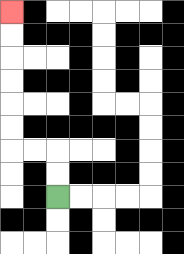{'start': '[2, 8]', 'end': '[0, 0]', 'path_directions': 'U,U,L,L,U,U,U,U,U,U', 'path_coordinates': '[[2, 8], [2, 7], [2, 6], [1, 6], [0, 6], [0, 5], [0, 4], [0, 3], [0, 2], [0, 1], [0, 0]]'}